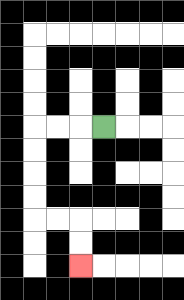{'start': '[4, 5]', 'end': '[3, 11]', 'path_directions': 'L,L,L,D,D,D,D,R,R,D,D', 'path_coordinates': '[[4, 5], [3, 5], [2, 5], [1, 5], [1, 6], [1, 7], [1, 8], [1, 9], [2, 9], [3, 9], [3, 10], [3, 11]]'}